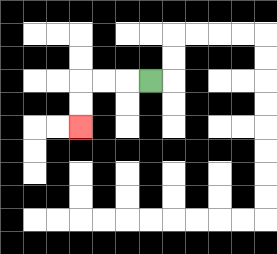{'start': '[6, 3]', 'end': '[3, 5]', 'path_directions': 'L,L,L,D,D', 'path_coordinates': '[[6, 3], [5, 3], [4, 3], [3, 3], [3, 4], [3, 5]]'}